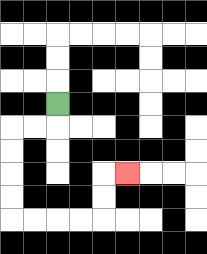{'start': '[2, 4]', 'end': '[5, 7]', 'path_directions': 'D,L,L,D,D,D,D,R,R,R,R,U,U,R', 'path_coordinates': '[[2, 4], [2, 5], [1, 5], [0, 5], [0, 6], [0, 7], [0, 8], [0, 9], [1, 9], [2, 9], [3, 9], [4, 9], [4, 8], [4, 7], [5, 7]]'}